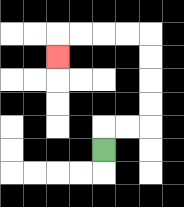{'start': '[4, 6]', 'end': '[2, 2]', 'path_directions': 'U,R,R,U,U,U,U,L,L,L,L,D', 'path_coordinates': '[[4, 6], [4, 5], [5, 5], [6, 5], [6, 4], [6, 3], [6, 2], [6, 1], [5, 1], [4, 1], [3, 1], [2, 1], [2, 2]]'}